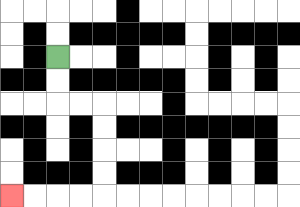{'start': '[2, 2]', 'end': '[0, 8]', 'path_directions': 'D,D,R,R,D,D,D,D,L,L,L,L', 'path_coordinates': '[[2, 2], [2, 3], [2, 4], [3, 4], [4, 4], [4, 5], [4, 6], [4, 7], [4, 8], [3, 8], [2, 8], [1, 8], [0, 8]]'}